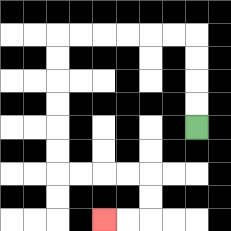{'start': '[8, 5]', 'end': '[4, 9]', 'path_directions': 'U,U,U,U,L,L,L,L,L,L,D,D,D,D,D,D,R,R,R,R,D,D,L,L', 'path_coordinates': '[[8, 5], [8, 4], [8, 3], [8, 2], [8, 1], [7, 1], [6, 1], [5, 1], [4, 1], [3, 1], [2, 1], [2, 2], [2, 3], [2, 4], [2, 5], [2, 6], [2, 7], [3, 7], [4, 7], [5, 7], [6, 7], [6, 8], [6, 9], [5, 9], [4, 9]]'}